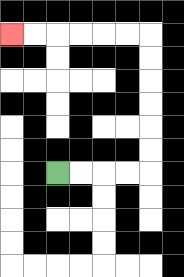{'start': '[2, 7]', 'end': '[0, 1]', 'path_directions': 'R,R,R,R,U,U,U,U,U,U,L,L,L,L,L,L', 'path_coordinates': '[[2, 7], [3, 7], [4, 7], [5, 7], [6, 7], [6, 6], [6, 5], [6, 4], [6, 3], [6, 2], [6, 1], [5, 1], [4, 1], [3, 1], [2, 1], [1, 1], [0, 1]]'}